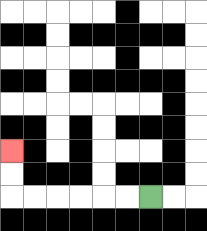{'start': '[6, 8]', 'end': '[0, 6]', 'path_directions': 'L,L,L,L,L,L,U,U', 'path_coordinates': '[[6, 8], [5, 8], [4, 8], [3, 8], [2, 8], [1, 8], [0, 8], [0, 7], [0, 6]]'}